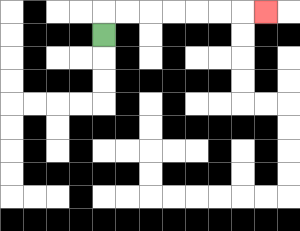{'start': '[4, 1]', 'end': '[11, 0]', 'path_directions': 'U,R,R,R,R,R,R,R', 'path_coordinates': '[[4, 1], [4, 0], [5, 0], [6, 0], [7, 0], [8, 0], [9, 0], [10, 0], [11, 0]]'}